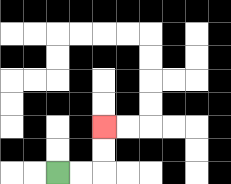{'start': '[2, 7]', 'end': '[4, 5]', 'path_directions': 'R,R,U,U', 'path_coordinates': '[[2, 7], [3, 7], [4, 7], [4, 6], [4, 5]]'}